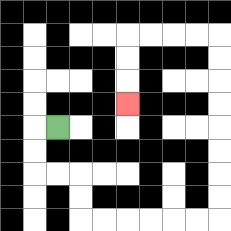{'start': '[2, 5]', 'end': '[5, 4]', 'path_directions': 'L,D,D,R,R,D,D,R,R,R,R,R,R,U,U,U,U,U,U,U,U,L,L,L,L,D,D,D', 'path_coordinates': '[[2, 5], [1, 5], [1, 6], [1, 7], [2, 7], [3, 7], [3, 8], [3, 9], [4, 9], [5, 9], [6, 9], [7, 9], [8, 9], [9, 9], [9, 8], [9, 7], [9, 6], [9, 5], [9, 4], [9, 3], [9, 2], [9, 1], [8, 1], [7, 1], [6, 1], [5, 1], [5, 2], [5, 3], [5, 4]]'}